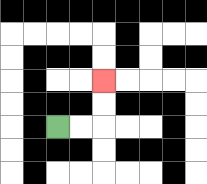{'start': '[2, 5]', 'end': '[4, 3]', 'path_directions': 'R,R,U,U', 'path_coordinates': '[[2, 5], [3, 5], [4, 5], [4, 4], [4, 3]]'}